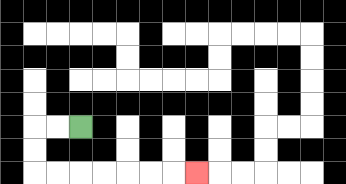{'start': '[3, 5]', 'end': '[8, 7]', 'path_directions': 'L,L,D,D,R,R,R,R,R,R,R', 'path_coordinates': '[[3, 5], [2, 5], [1, 5], [1, 6], [1, 7], [2, 7], [3, 7], [4, 7], [5, 7], [6, 7], [7, 7], [8, 7]]'}